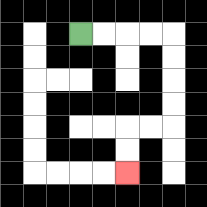{'start': '[3, 1]', 'end': '[5, 7]', 'path_directions': 'R,R,R,R,D,D,D,D,L,L,D,D', 'path_coordinates': '[[3, 1], [4, 1], [5, 1], [6, 1], [7, 1], [7, 2], [7, 3], [7, 4], [7, 5], [6, 5], [5, 5], [5, 6], [5, 7]]'}